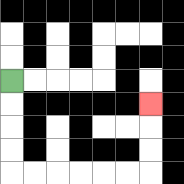{'start': '[0, 3]', 'end': '[6, 4]', 'path_directions': 'D,D,D,D,R,R,R,R,R,R,U,U,U', 'path_coordinates': '[[0, 3], [0, 4], [0, 5], [0, 6], [0, 7], [1, 7], [2, 7], [3, 7], [4, 7], [5, 7], [6, 7], [6, 6], [6, 5], [6, 4]]'}